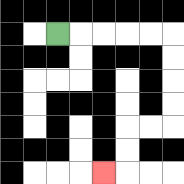{'start': '[2, 1]', 'end': '[4, 7]', 'path_directions': 'R,R,R,R,R,D,D,D,D,L,L,D,D,L', 'path_coordinates': '[[2, 1], [3, 1], [4, 1], [5, 1], [6, 1], [7, 1], [7, 2], [7, 3], [7, 4], [7, 5], [6, 5], [5, 5], [5, 6], [5, 7], [4, 7]]'}